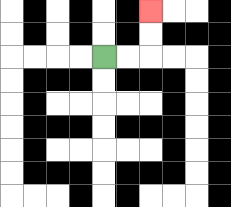{'start': '[4, 2]', 'end': '[6, 0]', 'path_directions': 'R,R,U,U', 'path_coordinates': '[[4, 2], [5, 2], [6, 2], [6, 1], [6, 0]]'}